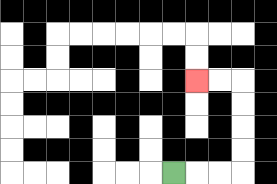{'start': '[7, 7]', 'end': '[8, 3]', 'path_directions': 'R,R,R,U,U,U,U,L,L', 'path_coordinates': '[[7, 7], [8, 7], [9, 7], [10, 7], [10, 6], [10, 5], [10, 4], [10, 3], [9, 3], [8, 3]]'}